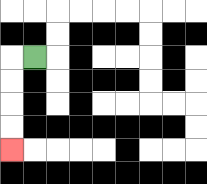{'start': '[1, 2]', 'end': '[0, 6]', 'path_directions': 'L,D,D,D,D', 'path_coordinates': '[[1, 2], [0, 2], [0, 3], [0, 4], [0, 5], [0, 6]]'}